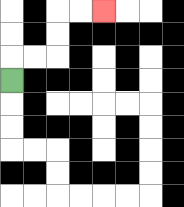{'start': '[0, 3]', 'end': '[4, 0]', 'path_directions': 'U,R,R,U,U,R,R', 'path_coordinates': '[[0, 3], [0, 2], [1, 2], [2, 2], [2, 1], [2, 0], [3, 0], [4, 0]]'}